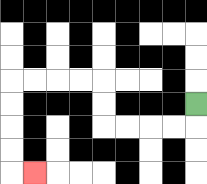{'start': '[8, 4]', 'end': '[1, 7]', 'path_directions': 'D,L,L,L,L,U,U,L,L,L,L,D,D,D,D,R', 'path_coordinates': '[[8, 4], [8, 5], [7, 5], [6, 5], [5, 5], [4, 5], [4, 4], [4, 3], [3, 3], [2, 3], [1, 3], [0, 3], [0, 4], [0, 5], [0, 6], [0, 7], [1, 7]]'}